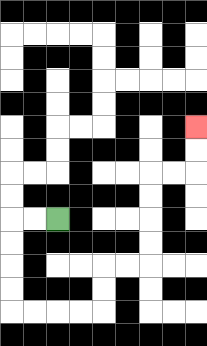{'start': '[2, 9]', 'end': '[8, 5]', 'path_directions': 'L,L,D,D,D,D,R,R,R,R,U,U,R,R,U,U,U,U,R,R,U,U', 'path_coordinates': '[[2, 9], [1, 9], [0, 9], [0, 10], [0, 11], [0, 12], [0, 13], [1, 13], [2, 13], [3, 13], [4, 13], [4, 12], [4, 11], [5, 11], [6, 11], [6, 10], [6, 9], [6, 8], [6, 7], [7, 7], [8, 7], [8, 6], [8, 5]]'}